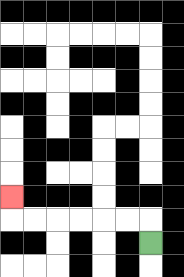{'start': '[6, 10]', 'end': '[0, 8]', 'path_directions': 'U,L,L,L,L,L,L,U', 'path_coordinates': '[[6, 10], [6, 9], [5, 9], [4, 9], [3, 9], [2, 9], [1, 9], [0, 9], [0, 8]]'}